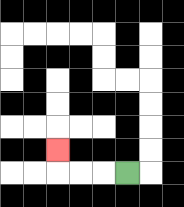{'start': '[5, 7]', 'end': '[2, 6]', 'path_directions': 'L,L,L,U', 'path_coordinates': '[[5, 7], [4, 7], [3, 7], [2, 7], [2, 6]]'}